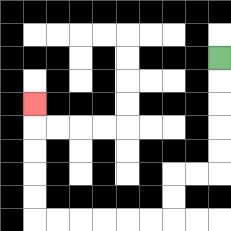{'start': '[9, 2]', 'end': '[1, 4]', 'path_directions': 'D,D,D,D,D,L,L,D,D,L,L,L,L,L,L,U,U,U,U,U', 'path_coordinates': '[[9, 2], [9, 3], [9, 4], [9, 5], [9, 6], [9, 7], [8, 7], [7, 7], [7, 8], [7, 9], [6, 9], [5, 9], [4, 9], [3, 9], [2, 9], [1, 9], [1, 8], [1, 7], [1, 6], [1, 5], [1, 4]]'}